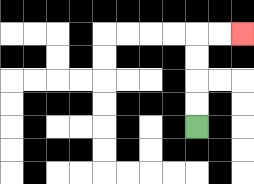{'start': '[8, 5]', 'end': '[10, 1]', 'path_directions': 'U,U,U,U,R,R', 'path_coordinates': '[[8, 5], [8, 4], [8, 3], [8, 2], [8, 1], [9, 1], [10, 1]]'}